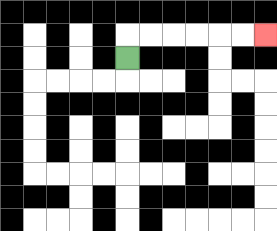{'start': '[5, 2]', 'end': '[11, 1]', 'path_directions': 'U,R,R,R,R,R,R', 'path_coordinates': '[[5, 2], [5, 1], [6, 1], [7, 1], [8, 1], [9, 1], [10, 1], [11, 1]]'}